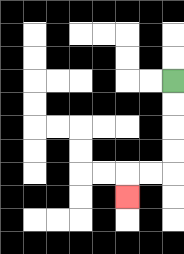{'start': '[7, 3]', 'end': '[5, 8]', 'path_directions': 'D,D,D,D,L,L,D', 'path_coordinates': '[[7, 3], [7, 4], [7, 5], [7, 6], [7, 7], [6, 7], [5, 7], [5, 8]]'}